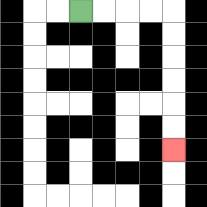{'start': '[3, 0]', 'end': '[7, 6]', 'path_directions': 'R,R,R,R,D,D,D,D,D,D', 'path_coordinates': '[[3, 0], [4, 0], [5, 0], [6, 0], [7, 0], [7, 1], [7, 2], [7, 3], [7, 4], [7, 5], [7, 6]]'}